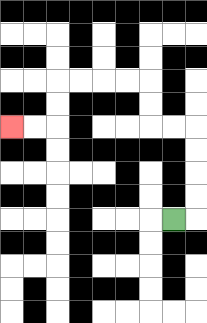{'start': '[7, 9]', 'end': '[0, 5]', 'path_directions': 'R,U,U,U,U,L,L,U,U,L,L,L,L,D,D,L,L', 'path_coordinates': '[[7, 9], [8, 9], [8, 8], [8, 7], [8, 6], [8, 5], [7, 5], [6, 5], [6, 4], [6, 3], [5, 3], [4, 3], [3, 3], [2, 3], [2, 4], [2, 5], [1, 5], [0, 5]]'}